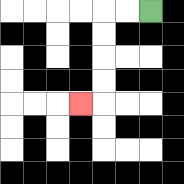{'start': '[6, 0]', 'end': '[3, 4]', 'path_directions': 'L,L,D,D,D,D,L', 'path_coordinates': '[[6, 0], [5, 0], [4, 0], [4, 1], [4, 2], [4, 3], [4, 4], [3, 4]]'}